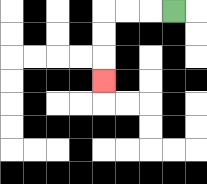{'start': '[7, 0]', 'end': '[4, 3]', 'path_directions': 'L,L,L,D,D,D', 'path_coordinates': '[[7, 0], [6, 0], [5, 0], [4, 0], [4, 1], [4, 2], [4, 3]]'}